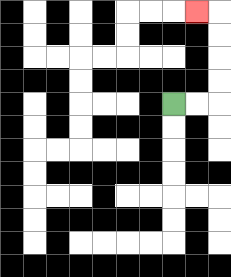{'start': '[7, 4]', 'end': '[8, 0]', 'path_directions': 'R,R,U,U,U,U,L', 'path_coordinates': '[[7, 4], [8, 4], [9, 4], [9, 3], [9, 2], [9, 1], [9, 0], [8, 0]]'}